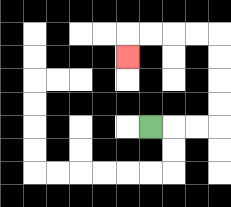{'start': '[6, 5]', 'end': '[5, 2]', 'path_directions': 'R,R,R,U,U,U,U,L,L,L,L,D', 'path_coordinates': '[[6, 5], [7, 5], [8, 5], [9, 5], [9, 4], [9, 3], [9, 2], [9, 1], [8, 1], [7, 1], [6, 1], [5, 1], [5, 2]]'}